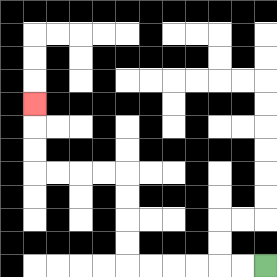{'start': '[11, 11]', 'end': '[1, 4]', 'path_directions': 'L,L,L,L,L,L,U,U,U,U,L,L,L,L,U,U,U', 'path_coordinates': '[[11, 11], [10, 11], [9, 11], [8, 11], [7, 11], [6, 11], [5, 11], [5, 10], [5, 9], [5, 8], [5, 7], [4, 7], [3, 7], [2, 7], [1, 7], [1, 6], [1, 5], [1, 4]]'}